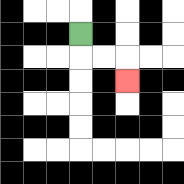{'start': '[3, 1]', 'end': '[5, 3]', 'path_directions': 'D,R,R,D', 'path_coordinates': '[[3, 1], [3, 2], [4, 2], [5, 2], [5, 3]]'}